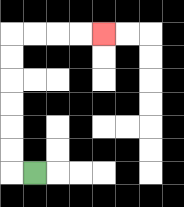{'start': '[1, 7]', 'end': '[4, 1]', 'path_directions': 'L,U,U,U,U,U,U,R,R,R,R', 'path_coordinates': '[[1, 7], [0, 7], [0, 6], [0, 5], [0, 4], [0, 3], [0, 2], [0, 1], [1, 1], [2, 1], [3, 1], [4, 1]]'}